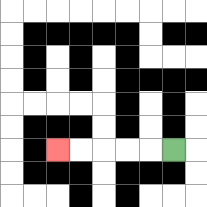{'start': '[7, 6]', 'end': '[2, 6]', 'path_directions': 'L,L,L,L,L', 'path_coordinates': '[[7, 6], [6, 6], [5, 6], [4, 6], [3, 6], [2, 6]]'}